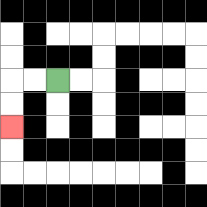{'start': '[2, 3]', 'end': '[0, 5]', 'path_directions': 'L,L,D,D', 'path_coordinates': '[[2, 3], [1, 3], [0, 3], [0, 4], [0, 5]]'}